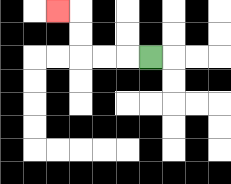{'start': '[6, 2]', 'end': '[2, 0]', 'path_directions': 'L,L,L,U,U,L', 'path_coordinates': '[[6, 2], [5, 2], [4, 2], [3, 2], [3, 1], [3, 0], [2, 0]]'}